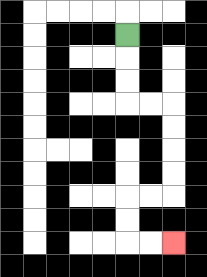{'start': '[5, 1]', 'end': '[7, 10]', 'path_directions': 'D,D,D,R,R,D,D,D,D,L,L,D,D,R,R', 'path_coordinates': '[[5, 1], [5, 2], [5, 3], [5, 4], [6, 4], [7, 4], [7, 5], [7, 6], [7, 7], [7, 8], [6, 8], [5, 8], [5, 9], [5, 10], [6, 10], [7, 10]]'}